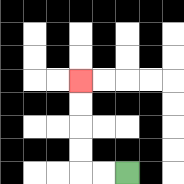{'start': '[5, 7]', 'end': '[3, 3]', 'path_directions': 'L,L,U,U,U,U', 'path_coordinates': '[[5, 7], [4, 7], [3, 7], [3, 6], [3, 5], [3, 4], [3, 3]]'}